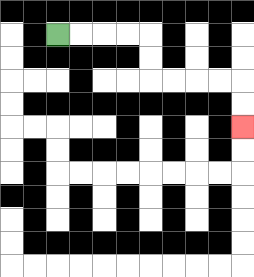{'start': '[2, 1]', 'end': '[10, 5]', 'path_directions': 'R,R,R,R,D,D,R,R,R,R,D,D', 'path_coordinates': '[[2, 1], [3, 1], [4, 1], [5, 1], [6, 1], [6, 2], [6, 3], [7, 3], [8, 3], [9, 3], [10, 3], [10, 4], [10, 5]]'}